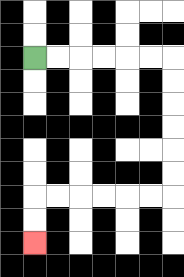{'start': '[1, 2]', 'end': '[1, 10]', 'path_directions': 'R,R,R,R,R,R,D,D,D,D,D,D,L,L,L,L,L,L,D,D', 'path_coordinates': '[[1, 2], [2, 2], [3, 2], [4, 2], [5, 2], [6, 2], [7, 2], [7, 3], [7, 4], [7, 5], [7, 6], [7, 7], [7, 8], [6, 8], [5, 8], [4, 8], [3, 8], [2, 8], [1, 8], [1, 9], [1, 10]]'}